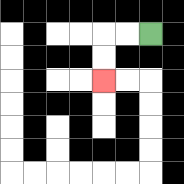{'start': '[6, 1]', 'end': '[4, 3]', 'path_directions': 'L,L,D,D', 'path_coordinates': '[[6, 1], [5, 1], [4, 1], [4, 2], [4, 3]]'}